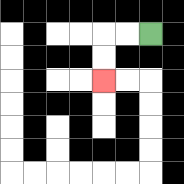{'start': '[6, 1]', 'end': '[4, 3]', 'path_directions': 'L,L,D,D', 'path_coordinates': '[[6, 1], [5, 1], [4, 1], [4, 2], [4, 3]]'}